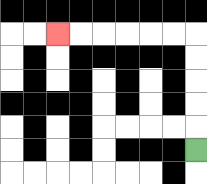{'start': '[8, 6]', 'end': '[2, 1]', 'path_directions': 'U,U,U,U,U,L,L,L,L,L,L', 'path_coordinates': '[[8, 6], [8, 5], [8, 4], [8, 3], [8, 2], [8, 1], [7, 1], [6, 1], [5, 1], [4, 1], [3, 1], [2, 1]]'}